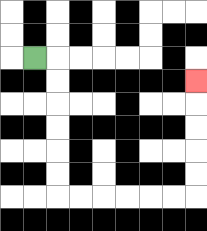{'start': '[1, 2]', 'end': '[8, 3]', 'path_directions': 'R,D,D,D,D,D,D,R,R,R,R,R,R,U,U,U,U,U', 'path_coordinates': '[[1, 2], [2, 2], [2, 3], [2, 4], [2, 5], [2, 6], [2, 7], [2, 8], [3, 8], [4, 8], [5, 8], [6, 8], [7, 8], [8, 8], [8, 7], [8, 6], [8, 5], [8, 4], [8, 3]]'}